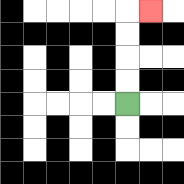{'start': '[5, 4]', 'end': '[6, 0]', 'path_directions': 'U,U,U,U,R', 'path_coordinates': '[[5, 4], [5, 3], [5, 2], [5, 1], [5, 0], [6, 0]]'}